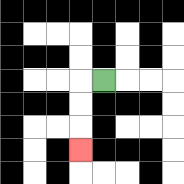{'start': '[4, 3]', 'end': '[3, 6]', 'path_directions': 'L,D,D,D', 'path_coordinates': '[[4, 3], [3, 3], [3, 4], [3, 5], [3, 6]]'}